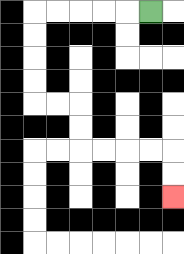{'start': '[6, 0]', 'end': '[7, 8]', 'path_directions': 'L,L,L,L,L,D,D,D,D,R,R,D,D,R,R,R,R,D,D', 'path_coordinates': '[[6, 0], [5, 0], [4, 0], [3, 0], [2, 0], [1, 0], [1, 1], [1, 2], [1, 3], [1, 4], [2, 4], [3, 4], [3, 5], [3, 6], [4, 6], [5, 6], [6, 6], [7, 6], [7, 7], [7, 8]]'}